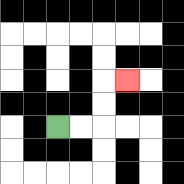{'start': '[2, 5]', 'end': '[5, 3]', 'path_directions': 'R,R,U,U,R', 'path_coordinates': '[[2, 5], [3, 5], [4, 5], [4, 4], [4, 3], [5, 3]]'}